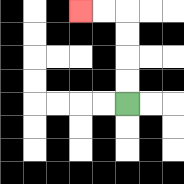{'start': '[5, 4]', 'end': '[3, 0]', 'path_directions': 'U,U,U,U,L,L', 'path_coordinates': '[[5, 4], [5, 3], [5, 2], [5, 1], [5, 0], [4, 0], [3, 0]]'}